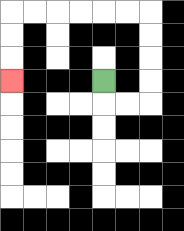{'start': '[4, 3]', 'end': '[0, 3]', 'path_directions': 'D,R,R,U,U,U,U,L,L,L,L,L,L,D,D,D', 'path_coordinates': '[[4, 3], [4, 4], [5, 4], [6, 4], [6, 3], [6, 2], [6, 1], [6, 0], [5, 0], [4, 0], [3, 0], [2, 0], [1, 0], [0, 0], [0, 1], [0, 2], [0, 3]]'}